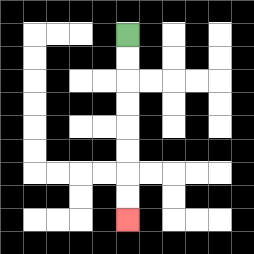{'start': '[5, 1]', 'end': '[5, 9]', 'path_directions': 'D,D,D,D,D,D,D,D', 'path_coordinates': '[[5, 1], [5, 2], [5, 3], [5, 4], [5, 5], [5, 6], [5, 7], [5, 8], [5, 9]]'}